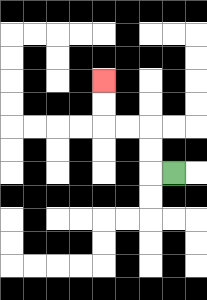{'start': '[7, 7]', 'end': '[4, 3]', 'path_directions': 'L,U,U,L,L,U,U', 'path_coordinates': '[[7, 7], [6, 7], [6, 6], [6, 5], [5, 5], [4, 5], [4, 4], [4, 3]]'}